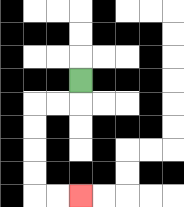{'start': '[3, 3]', 'end': '[3, 8]', 'path_directions': 'D,L,L,D,D,D,D,R,R', 'path_coordinates': '[[3, 3], [3, 4], [2, 4], [1, 4], [1, 5], [1, 6], [1, 7], [1, 8], [2, 8], [3, 8]]'}